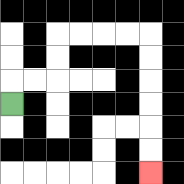{'start': '[0, 4]', 'end': '[6, 7]', 'path_directions': 'U,R,R,U,U,R,R,R,R,D,D,D,D,D,D', 'path_coordinates': '[[0, 4], [0, 3], [1, 3], [2, 3], [2, 2], [2, 1], [3, 1], [4, 1], [5, 1], [6, 1], [6, 2], [6, 3], [6, 4], [6, 5], [6, 6], [6, 7]]'}